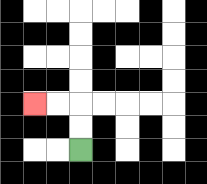{'start': '[3, 6]', 'end': '[1, 4]', 'path_directions': 'U,U,L,L', 'path_coordinates': '[[3, 6], [3, 5], [3, 4], [2, 4], [1, 4]]'}